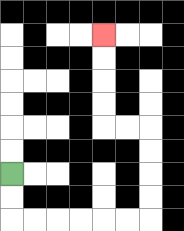{'start': '[0, 7]', 'end': '[4, 1]', 'path_directions': 'D,D,R,R,R,R,R,R,U,U,U,U,L,L,U,U,U,U', 'path_coordinates': '[[0, 7], [0, 8], [0, 9], [1, 9], [2, 9], [3, 9], [4, 9], [5, 9], [6, 9], [6, 8], [6, 7], [6, 6], [6, 5], [5, 5], [4, 5], [4, 4], [4, 3], [4, 2], [4, 1]]'}